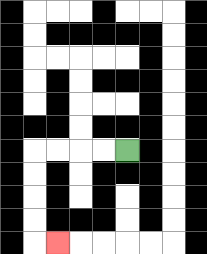{'start': '[5, 6]', 'end': '[2, 10]', 'path_directions': 'L,L,L,L,D,D,D,D,R', 'path_coordinates': '[[5, 6], [4, 6], [3, 6], [2, 6], [1, 6], [1, 7], [1, 8], [1, 9], [1, 10], [2, 10]]'}